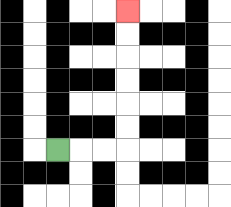{'start': '[2, 6]', 'end': '[5, 0]', 'path_directions': 'R,R,R,U,U,U,U,U,U', 'path_coordinates': '[[2, 6], [3, 6], [4, 6], [5, 6], [5, 5], [5, 4], [5, 3], [5, 2], [5, 1], [5, 0]]'}